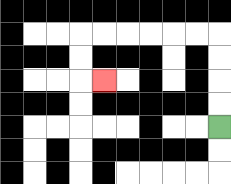{'start': '[9, 5]', 'end': '[4, 3]', 'path_directions': 'U,U,U,U,L,L,L,L,L,L,D,D,R', 'path_coordinates': '[[9, 5], [9, 4], [9, 3], [9, 2], [9, 1], [8, 1], [7, 1], [6, 1], [5, 1], [4, 1], [3, 1], [3, 2], [3, 3], [4, 3]]'}